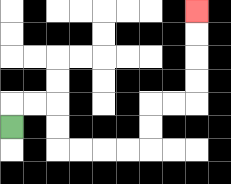{'start': '[0, 5]', 'end': '[8, 0]', 'path_directions': 'U,R,R,D,D,R,R,R,R,U,U,R,R,U,U,U,U', 'path_coordinates': '[[0, 5], [0, 4], [1, 4], [2, 4], [2, 5], [2, 6], [3, 6], [4, 6], [5, 6], [6, 6], [6, 5], [6, 4], [7, 4], [8, 4], [8, 3], [8, 2], [8, 1], [8, 0]]'}